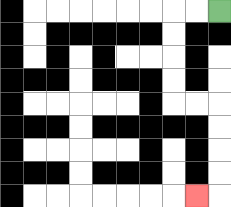{'start': '[9, 0]', 'end': '[8, 8]', 'path_directions': 'L,L,D,D,D,D,R,R,D,D,D,D,L', 'path_coordinates': '[[9, 0], [8, 0], [7, 0], [7, 1], [7, 2], [7, 3], [7, 4], [8, 4], [9, 4], [9, 5], [9, 6], [9, 7], [9, 8], [8, 8]]'}